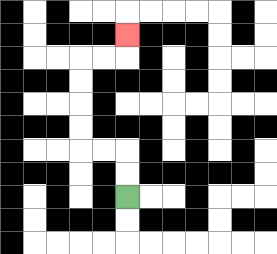{'start': '[5, 8]', 'end': '[5, 1]', 'path_directions': 'U,U,L,L,U,U,U,U,R,R,U', 'path_coordinates': '[[5, 8], [5, 7], [5, 6], [4, 6], [3, 6], [3, 5], [3, 4], [3, 3], [3, 2], [4, 2], [5, 2], [5, 1]]'}